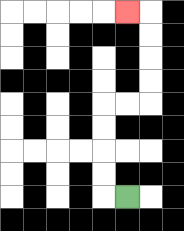{'start': '[5, 8]', 'end': '[5, 0]', 'path_directions': 'L,U,U,U,U,R,R,U,U,U,U,L', 'path_coordinates': '[[5, 8], [4, 8], [4, 7], [4, 6], [4, 5], [4, 4], [5, 4], [6, 4], [6, 3], [6, 2], [6, 1], [6, 0], [5, 0]]'}